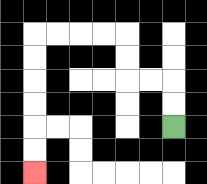{'start': '[7, 5]', 'end': '[1, 7]', 'path_directions': 'U,U,L,L,U,U,L,L,L,L,D,D,D,D,D,D', 'path_coordinates': '[[7, 5], [7, 4], [7, 3], [6, 3], [5, 3], [5, 2], [5, 1], [4, 1], [3, 1], [2, 1], [1, 1], [1, 2], [1, 3], [1, 4], [1, 5], [1, 6], [1, 7]]'}